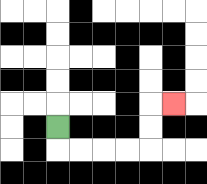{'start': '[2, 5]', 'end': '[7, 4]', 'path_directions': 'D,R,R,R,R,U,U,R', 'path_coordinates': '[[2, 5], [2, 6], [3, 6], [4, 6], [5, 6], [6, 6], [6, 5], [6, 4], [7, 4]]'}